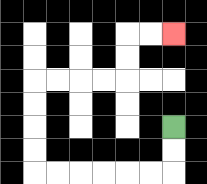{'start': '[7, 5]', 'end': '[7, 1]', 'path_directions': 'D,D,L,L,L,L,L,L,U,U,U,U,R,R,R,R,U,U,R,R', 'path_coordinates': '[[7, 5], [7, 6], [7, 7], [6, 7], [5, 7], [4, 7], [3, 7], [2, 7], [1, 7], [1, 6], [1, 5], [1, 4], [1, 3], [2, 3], [3, 3], [4, 3], [5, 3], [5, 2], [5, 1], [6, 1], [7, 1]]'}